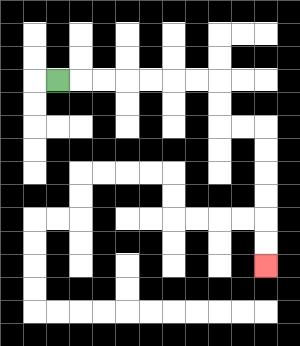{'start': '[2, 3]', 'end': '[11, 11]', 'path_directions': 'R,R,R,R,R,R,R,D,D,R,R,D,D,D,D,D,D', 'path_coordinates': '[[2, 3], [3, 3], [4, 3], [5, 3], [6, 3], [7, 3], [8, 3], [9, 3], [9, 4], [9, 5], [10, 5], [11, 5], [11, 6], [11, 7], [11, 8], [11, 9], [11, 10], [11, 11]]'}